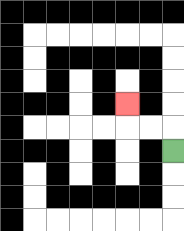{'start': '[7, 6]', 'end': '[5, 4]', 'path_directions': 'U,L,L,U', 'path_coordinates': '[[7, 6], [7, 5], [6, 5], [5, 5], [5, 4]]'}